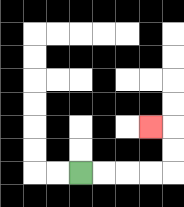{'start': '[3, 7]', 'end': '[6, 5]', 'path_directions': 'R,R,R,R,U,U,L', 'path_coordinates': '[[3, 7], [4, 7], [5, 7], [6, 7], [7, 7], [7, 6], [7, 5], [6, 5]]'}